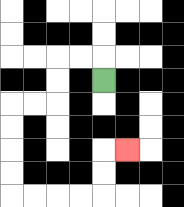{'start': '[4, 3]', 'end': '[5, 6]', 'path_directions': 'U,L,L,D,D,L,L,D,D,D,D,R,R,R,R,U,U,R', 'path_coordinates': '[[4, 3], [4, 2], [3, 2], [2, 2], [2, 3], [2, 4], [1, 4], [0, 4], [0, 5], [0, 6], [0, 7], [0, 8], [1, 8], [2, 8], [3, 8], [4, 8], [4, 7], [4, 6], [5, 6]]'}